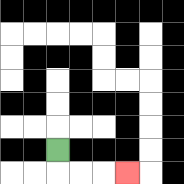{'start': '[2, 6]', 'end': '[5, 7]', 'path_directions': 'D,R,R,R', 'path_coordinates': '[[2, 6], [2, 7], [3, 7], [4, 7], [5, 7]]'}